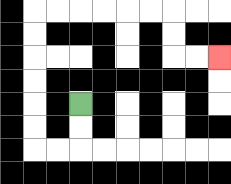{'start': '[3, 4]', 'end': '[9, 2]', 'path_directions': 'D,D,L,L,U,U,U,U,U,U,R,R,R,R,R,R,D,D,R,R', 'path_coordinates': '[[3, 4], [3, 5], [3, 6], [2, 6], [1, 6], [1, 5], [1, 4], [1, 3], [1, 2], [1, 1], [1, 0], [2, 0], [3, 0], [4, 0], [5, 0], [6, 0], [7, 0], [7, 1], [7, 2], [8, 2], [9, 2]]'}